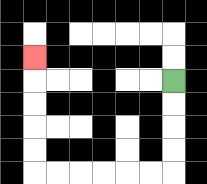{'start': '[7, 3]', 'end': '[1, 2]', 'path_directions': 'D,D,D,D,L,L,L,L,L,L,U,U,U,U,U', 'path_coordinates': '[[7, 3], [7, 4], [7, 5], [7, 6], [7, 7], [6, 7], [5, 7], [4, 7], [3, 7], [2, 7], [1, 7], [1, 6], [1, 5], [1, 4], [1, 3], [1, 2]]'}